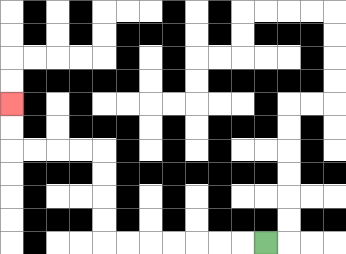{'start': '[11, 10]', 'end': '[0, 4]', 'path_directions': 'L,L,L,L,L,L,L,U,U,U,U,L,L,L,L,U,U', 'path_coordinates': '[[11, 10], [10, 10], [9, 10], [8, 10], [7, 10], [6, 10], [5, 10], [4, 10], [4, 9], [4, 8], [4, 7], [4, 6], [3, 6], [2, 6], [1, 6], [0, 6], [0, 5], [0, 4]]'}